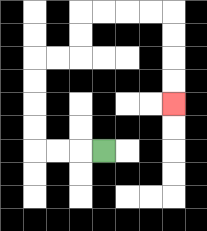{'start': '[4, 6]', 'end': '[7, 4]', 'path_directions': 'L,L,L,U,U,U,U,R,R,U,U,R,R,R,R,D,D,D,D', 'path_coordinates': '[[4, 6], [3, 6], [2, 6], [1, 6], [1, 5], [1, 4], [1, 3], [1, 2], [2, 2], [3, 2], [3, 1], [3, 0], [4, 0], [5, 0], [6, 0], [7, 0], [7, 1], [7, 2], [7, 3], [7, 4]]'}